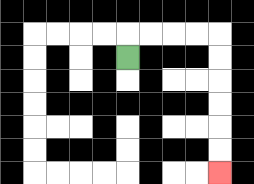{'start': '[5, 2]', 'end': '[9, 7]', 'path_directions': 'U,R,R,R,R,D,D,D,D,D,D', 'path_coordinates': '[[5, 2], [5, 1], [6, 1], [7, 1], [8, 1], [9, 1], [9, 2], [9, 3], [9, 4], [9, 5], [9, 6], [9, 7]]'}